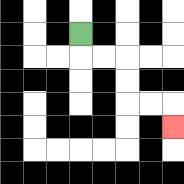{'start': '[3, 1]', 'end': '[7, 5]', 'path_directions': 'D,R,R,D,D,R,R,D', 'path_coordinates': '[[3, 1], [3, 2], [4, 2], [5, 2], [5, 3], [5, 4], [6, 4], [7, 4], [7, 5]]'}